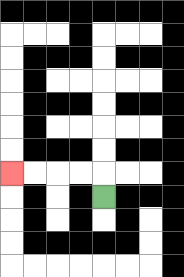{'start': '[4, 8]', 'end': '[0, 7]', 'path_directions': 'U,L,L,L,L', 'path_coordinates': '[[4, 8], [4, 7], [3, 7], [2, 7], [1, 7], [0, 7]]'}